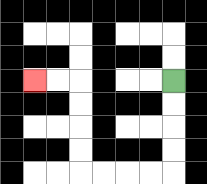{'start': '[7, 3]', 'end': '[1, 3]', 'path_directions': 'D,D,D,D,L,L,L,L,U,U,U,U,L,L', 'path_coordinates': '[[7, 3], [7, 4], [7, 5], [7, 6], [7, 7], [6, 7], [5, 7], [4, 7], [3, 7], [3, 6], [3, 5], [3, 4], [3, 3], [2, 3], [1, 3]]'}